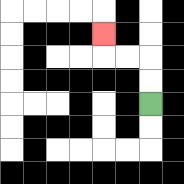{'start': '[6, 4]', 'end': '[4, 1]', 'path_directions': 'U,U,L,L,U', 'path_coordinates': '[[6, 4], [6, 3], [6, 2], [5, 2], [4, 2], [4, 1]]'}